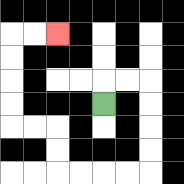{'start': '[4, 4]', 'end': '[2, 1]', 'path_directions': 'U,R,R,D,D,D,D,L,L,L,L,U,U,L,L,U,U,U,U,R,R', 'path_coordinates': '[[4, 4], [4, 3], [5, 3], [6, 3], [6, 4], [6, 5], [6, 6], [6, 7], [5, 7], [4, 7], [3, 7], [2, 7], [2, 6], [2, 5], [1, 5], [0, 5], [0, 4], [0, 3], [0, 2], [0, 1], [1, 1], [2, 1]]'}